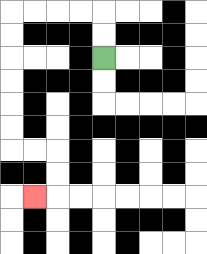{'start': '[4, 2]', 'end': '[1, 8]', 'path_directions': 'U,U,L,L,L,L,D,D,D,D,D,D,R,R,D,D,L', 'path_coordinates': '[[4, 2], [4, 1], [4, 0], [3, 0], [2, 0], [1, 0], [0, 0], [0, 1], [0, 2], [0, 3], [0, 4], [0, 5], [0, 6], [1, 6], [2, 6], [2, 7], [2, 8], [1, 8]]'}